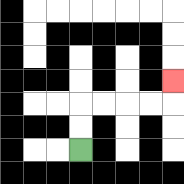{'start': '[3, 6]', 'end': '[7, 3]', 'path_directions': 'U,U,R,R,R,R,U', 'path_coordinates': '[[3, 6], [3, 5], [3, 4], [4, 4], [5, 4], [6, 4], [7, 4], [7, 3]]'}